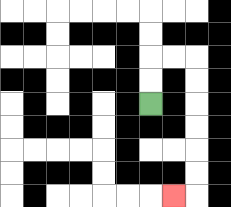{'start': '[6, 4]', 'end': '[7, 8]', 'path_directions': 'U,U,R,R,D,D,D,D,D,D,L', 'path_coordinates': '[[6, 4], [6, 3], [6, 2], [7, 2], [8, 2], [8, 3], [8, 4], [8, 5], [8, 6], [8, 7], [8, 8], [7, 8]]'}